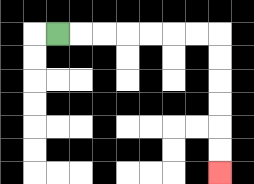{'start': '[2, 1]', 'end': '[9, 7]', 'path_directions': 'R,R,R,R,R,R,R,D,D,D,D,D,D', 'path_coordinates': '[[2, 1], [3, 1], [4, 1], [5, 1], [6, 1], [7, 1], [8, 1], [9, 1], [9, 2], [9, 3], [9, 4], [9, 5], [9, 6], [9, 7]]'}